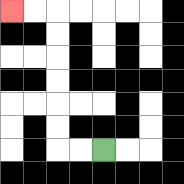{'start': '[4, 6]', 'end': '[0, 0]', 'path_directions': 'L,L,U,U,U,U,U,U,L,L', 'path_coordinates': '[[4, 6], [3, 6], [2, 6], [2, 5], [2, 4], [2, 3], [2, 2], [2, 1], [2, 0], [1, 0], [0, 0]]'}